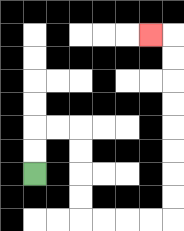{'start': '[1, 7]', 'end': '[6, 1]', 'path_directions': 'U,U,R,R,D,D,D,D,R,R,R,R,U,U,U,U,U,U,U,U,L', 'path_coordinates': '[[1, 7], [1, 6], [1, 5], [2, 5], [3, 5], [3, 6], [3, 7], [3, 8], [3, 9], [4, 9], [5, 9], [6, 9], [7, 9], [7, 8], [7, 7], [7, 6], [7, 5], [7, 4], [7, 3], [7, 2], [7, 1], [6, 1]]'}